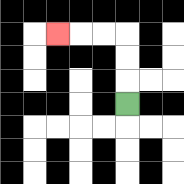{'start': '[5, 4]', 'end': '[2, 1]', 'path_directions': 'U,U,U,L,L,L', 'path_coordinates': '[[5, 4], [5, 3], [5, 2], [5, 1], [4, 1], [3, 1], [2, 1]]'}